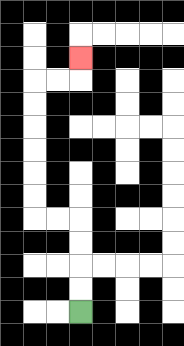{'start': '[3, 13]', 'end': '[3, 2]', 'path_directions': 'U,U,U,U,L,L,U,U,U,U,U,U,R,R,U', 'path_coordinates': '[[3, 13], [3, 12], [3, 11], [3, 10], [3, 9], [2, 9], [1, 9], [1, 8], [1, 7], [1, 6], [1, 5], [1, 4], [1, 3], [2, 3], [3, 3], [3, 2]]'}